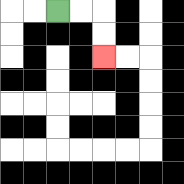{'start': '[2, 0]', 'end': '[4, 2]', 'path_directions': 'R,R,D,D', 'path_coordinates': '[[2, 0], [3, 0], [4, 0], [4, 1], [4, 2]]'}